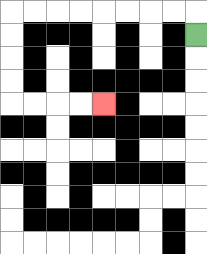{'start': '[8, 1]', 'end': '[4, 4]', 'path_directions': 'U,L,L,L,L,L,L,L,L,D,D,D,D,R,R,R,R', 'path_coordinates': '[[8, 1], [8, 0], [7, 0], [6, 0], [5, 0], [4, 0], [3, 0], [2, 0], [1, 0], [0, 0], [0, 1], [0, 2], [0, 3], [0, 4], [1, 4], [2, 4], [3, 4], [4, 4]]'}